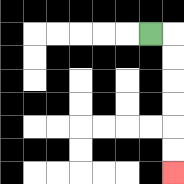{'start': '[6, 1]', 'end': '[7, 7]', 'path_directions': 'R,D,D,D,D,D,D', 'path_coordinates': '[[6, 1], [7, 1], [7, 2], [7, 3], [7, 4], [7, 5], [7, 6], [7, 7]]'}